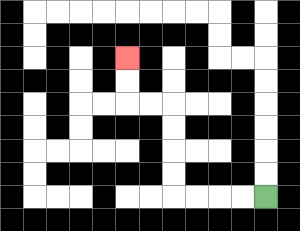{'start': '[11, 8]', 'end': '[5, 2]', 'path_directions': 'L,L,L,L,U,U,U,U,L,L,U,U', 'path_coordinates': '[[11, 8], [10, 8], [9, 8], [8, 8], [7, 8], [7, 7], [7, 6], [7, 5], [7, 4], [6, 4], [5, 4], [5, 3], [5, 2]]'}